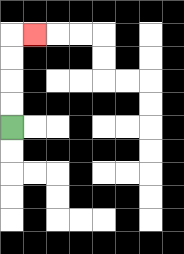{'start': '[0, 5]', 'end': '[1, 1]', 'path_directions': 'U,U,U,U,R', 'path_coordinates': '[[0, 5], [0, 4], [0, 3], [0, 2], [0, 1], [1, 1]]'}